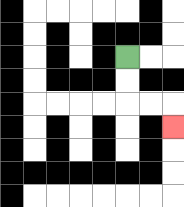{'start': '[5, 2]', 'end': '[7, 5]', 'path_directions': 'D,D,R,R,D', 'path_coordinates': '[[5, 2], [5, 3], [5, 4], [6, 4], [7, 4], [7, 5]]'}